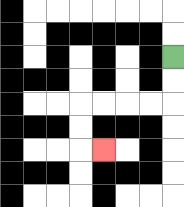{'start': '[7, 2]', 'end': '[4, 6]', 'path_directions': 'D,D,L,L,L,L,D,D,R', 'path_coordinates': '[[7, 2], [7, 3], [7, 4], [6, 4], [5, 4], [4, 4], [3, 4], [3, 5], [3, 6], [4, 6]]'}